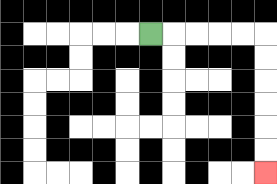{'start': '[6, 1]', 'end': '[11, 7]', 'path_directions': 'R,R,R,R,R,D,D,D,D,D,D', 'path_coordinates': '[[6, 1], [7, 1], [8, 1], [9, 1], [10, 1], [11, 1], [11, 2], [11, 3], [11, 4], [11, 5], [11, 6], [11, 7]]'}